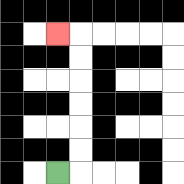{'start': '[2, 7]', 'end': '[2, 1]', 'path_directions': 'R,U,U,U,U,U,U,L', 'path_coordinates': '[[2, 7], [3, 7], [3, 6], [3, 5], [3, 4], [3, 3], [3, 2], [3, 1], [2, 1]]'}